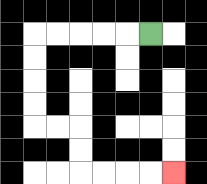{'start': '[6, 1]', 'end': '[7, 7]', 'path_directions': 'L,L,L,L,L,D,D,D,D,R,R,D,D,R,R,R,R', 'path_coordinates': '[[6, 1], [5, 1], [4, 1], [3, 1], [2, 1], [1, 1], [1, 2], [1, 3], [1, 4], [1, 5], [2, 5], [3, 5], [3, 6], [3, 7], [4, 7], [5, 7], [6, 7], [7, 7]]'}